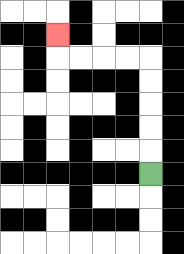{'start': '[6, 7]', 'end': '[2, 1]', 'path_directions': 'U,U,U,U,U,L,L,L,L,U', 'path_coordinates': '[[6, 7], [6, 6], [6, 5], [6, 4], [6, 3], [6, 2], [5, 2], [4, 2], [3, 2], [2, 2], [2, 1]]'}